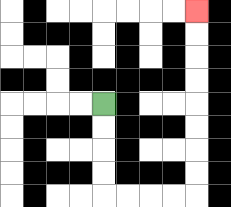{'start': '[4, 4]', 'end': '[8, 0]', 'path_directions': 'D,D,D,D,R,R,R,R,U,U,U,U,U,U,U,U', 'path_coordinates': '[[4, 4], [4, 5], [4, 6], [4, 7], [4, 8], [5, 8], [6, 8], [7, 8], [8, 8], [8, 7], [8, 6], [8, 5], [8, 4], [8, 3], [8, 2], [8, 1], [8, 0]]'}